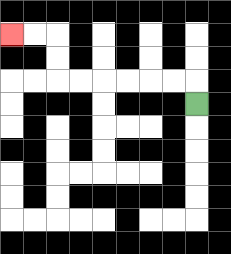{'start': '[8, 4]', 'end': '[0, 1]', 'path_directions': 'U,L,L,L,L,L,L,U,U,L,L', 'path_coordinates': '[[8, 4], [8, 3], [7, 3], [6, 3], [5, 3], [4, 3], [3, 3], [2, 3], [2, 2], [2, 1], [1, 1], [0, 1]]'}